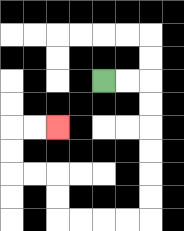{'start': '[4, 3]', 'end': '[2, 5]', 'path_directions': 'R,R,D,D,D,D,D,D,L,L,L,L,U,U,L,L,U,U,R,R', 'path_coordinates': '[[4, 3], [5, 3], [6, 3], [6, 4], [6, 5], [6, 6], [6, 7], [6, 8], [6, 9], [5, 9], [4, 9], [3, 9], [2, 9], [2, 8], [2, 7], [1, 7], [0, 7], [0, 6], [0, 5], [1, 5], [2, 5]]'}